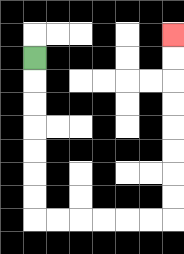{'start': '[1, 2]', 'end': '[7, 1]', 'path_directions': 'D,D,D,D,D,D,D,R,R,R,R,R,R,U,U,U,U,U,U,U,U', 'path_coordinates': '[[1, 2], [1, 3], [1, 4], [1, 5], [1, 6], [1, 7], [1, 8], [1, 9], [2, 9], [3, 9], [4, 9], [5, 9], [6, 9], [7, 9], [7, 8], [7, 7], [7, 6], [7, 5], [7, 4], [7, 3], [7, 2], [7, 1]]'}